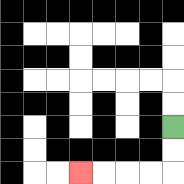{'start': '[7, 5]', 'end': '[3, 7]', 'path_directions': 'D,D,L,L,L,L', 'path_coordinates': '[[7, 5], [7, 6], [7, 7], [6, 7], [5, 7], [4, 7], [3, 7]]'}